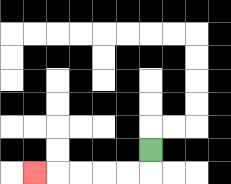{'start': '[6, 6]', 'end': '[1, 7]', 'path_directions': 'D,L,L,L,L,L', 'path_coordinates': '[[6, 6], [6, 7], [5, 7], [4, 7], [3, 7], [2, 7], [1, 7]]'}